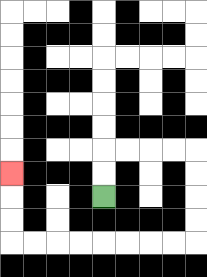{'start': '[4, 8]', 'end': '[0, 7]', 'path_directions': 'U,U,R,R,R,R,D,D,D,D,L,L,L,L,L,L,L,L,U,U,U', 'path_coordinates': '[[4, 8], [4, 7], [4, 6], [5, 6], [6, 6], [7, 6], [8, 6], [8, 7], [8, 8], [8, 9], [8, 10], [7, 10], [6, 10], [5, 10], [4, 10], [3, 10], [2, 10], [1, 10], [0, 10], [0, 9], [0, 8], [0, 7]]'}